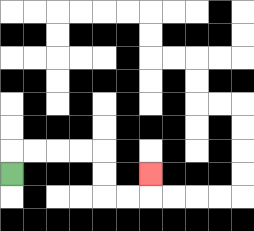{'start': '[0, 7]', 'end': '[6, 7]', 'path_directions': 'U,R,R,R,R,D,D,R,R,U', 'path_coordinates': '[[0, 7], [0, 6], [1, 6], [2, 6], [3, 6], [4, 6], [4, 7], [4, 8], [5, 8], [6, 8], [6, 7]]'}